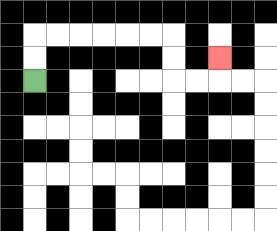{'start': '[1, 3]', 'end': '[9, 2]', 'path_directions': 'U,U,R,R,R,R,R,R,D,D,R,R,U', 'path_coordinates': '[[1, 3], [1, 2], [1, 1], [2, 1], [3, 1], [4, 1], [5, 1], [6, 1], [7, 1], [7, 2], [7, 3], [8, 3], [9, 3], [9, 2]]'}